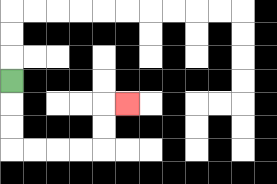{'start': '[0, 3]', 'end': '[5, 4]', 'path_directions': 'D,D,D,R,R,R,R,U,U,R', 'path_coordinates': '[[0, 3], [0, 4], [0, 5], [0, 6], [1, 6], [2, 6], [3, 6], [4, 6], [4, 5], [4, 4], [5, 4]]'}